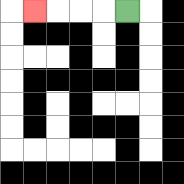{'start': '[5, 0]', 'end': '[1, 0]', 'path_directions': 'L,L,L,L', 'path_coordinates': '[[5, 0], [4, 0], [3, 0], [2, 0], [1, 0]]'}